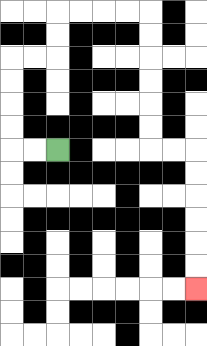{'start': '[2, 6]', 'end': '[8, 12]', 'path_directions': 'L,L,U,U,U,U,R,R,U,U,R,R,R,R,D,D,D,D,D,D,R,R,D,D,D,D,D,D', 'path_coordinates': '[[2, 6], [1, 6], [0, 6], [0, 5], [0, 4], [0, 3], [0, 2], [1, 2], [2, 2], [2, 1], [2, 0], [3, 0], [4, 0], [5, 0], [6, 0], [6, 1], [6, 2], [6, 3], [6, 4], [6, 5], [6, 6], [7, 6], [8, 6], [8, 7], [8, 8], [8, 9], [8, 10], [8, 11], [8, 12]]'}